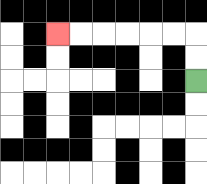{'start': '[8, 3]', 'end': '[2, 1]', 'path_directions': 'U,U,L,L,L,L,L,L', 'path_coordinates': '[[8, 3], [8, 2], [8, 1], [7, 1], [6, 1], [5, 1], [4, 1], [3, 1], [2, 1]]'}